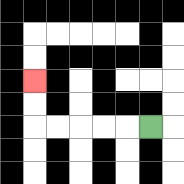{'start': '[6, 5]', 'end': '[1, 3]', 'path_directions': 'L,L,L,L,L,U,U', 'path_coordinates': '[[6, 5], [5, 5], [4, 5], [3, 5], [2, 5], [1, 5], [1, 4], [1, 3]]'}